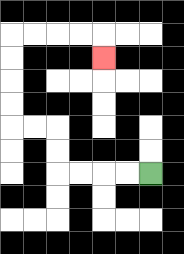{'start': '[6, 7]', 'end': '[4, 2]', 'path_directions': 'L,L,L,L,U,U,L,L,U,U,U,U,R,R,R,R,D', 'path_coordinates': '[[6, 7], [5, 7], [4, 7], [3, 7], [2, 7], [2, 6], [2, 5], [1, 5], [0, 5], [0, 4], [0, 3], [0, 2], [0, 1], [1, 1], [2, 1], [3, 1], [4, 1], [4, 2]]'}